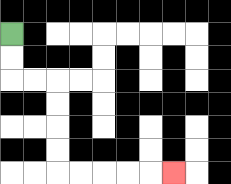{'start': '[0, 1]', 'end': '[7, 7]', 'path_directions': 'D,D,R,R,D,D,D,D,R,R,R,R,R', 'path_coordinates': '[[0, 1], [0, 2], [0, 3], [1, 3], [2, 3], [2, 4], [2, 5], [2, 6], [2, 7], [3, 7], [4, 7], [5, 7], [6, 7], [7, 7]]'}